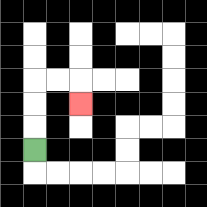{'start': '[1, 6]', 'end': '[3, 4]', 'path_directions': 'U,U,U,R,R,D', 'path_coordinates': '[[1, 6], [1, 5], [1, 4], [1, 3], [2, 3], [3, 3], [3, 4]]'}